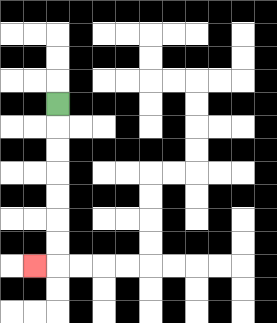{'start': '[2, 4]', 'end': '[1, 11]', 'path_directions': 'D,D,D,D,D,D,D,L', 'path_coordinates': '[[2, 4], [2, 5], [2, 6], [2, 7], [2, 8], [2, 9], [2, 10], [2, 11], [1, 11]]'}